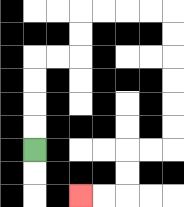{'start': '[1, 6]', 'end': '[3, 8]', 'path_directions': 'U,U,U,U,R,R,U,U,R,R,R,R,D,D,D,D,D,D,L,L,D,D,L,L', 'path_coordinates': '[[1, 6], [1, 5], [1, 4], [1, 3], [1, 2], [2, 2], [3, 2], [3, 1], [3, 0], [4, 0], [5, 0], [6, 0], [7, 0], [7, 1], [7, 2], [7, 3], [7, 4], [7, 5], [7, 6], [6, 6], [5, 6], [5, 7], [5, 8], [4, 8], [3, 8]]'}